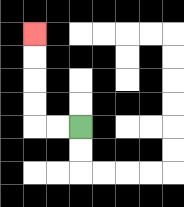{'start': '[3, 5]', 'end': '[1, 1]', 'path_directions': 'L,L,U,U,U,U', 'path_coordinates': '[[3, 5], [2, 5], [1, 5], [1, 4], [1, 3], [1, 2], [1, 1]]'}